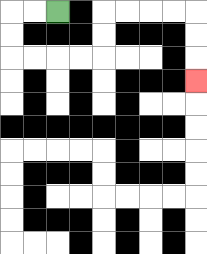{'start': '[2, 0]', 'end': '[8, 3]', 'path_directions': 'L,L,D,D,R,R,R,R,U,U,R,R,R,R,D,D,D', 'path_coordinates': '[[2, 0], [1, 0], [0, 0], [0, 1], [0, 2], [1, 2], [2, 2], [3, 2], [4, 2], [4, 1], [4, 0], [5, 0], [6, 0], [7, 0], [8, 0], [8, 1], [8, 2], [8, 3]]'}